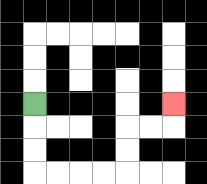{'start': '[1, 4]', 'end': '[7, 4]', 'path_directions': 'D,D,D,R,R,R,R,U,U,R,R,U', 'path_coordinates': '[[1, 4], [1, 5], [1, 6], [1, 7], [2, 7], [3, 7], [4, 7], [5, 7], [5, 6], [5, 5], [6, 5], [7, 5], [7, 4]]'}